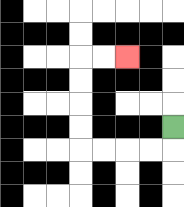{'start': '[7, 5]', 'end': '[5, 2]', 'path_directions': 'D,L,L,L,L,U,U,U,U,R,R', 'path_coordinates': '[[7, 5], [7, 6], [6, 6], [5, 6], [4, 6], [3, 6], [3, 5], [3, 4], [3, 3], [3, 2], [4, 2], [5, 2]]'}